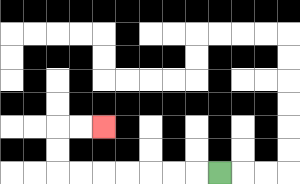{'start': '[9, 7]', 'end': '[4, 5]', 'path_directions': 'L,L,L,L,L,L,L,U,U,R,R', 'path_coordinates': '[[9, 7], [8, 7], [7, 7], [6, 7], [5, 7], [4, 7], [3, 7], [2, 7], [2, 6], [2, 5], [3, 5], [4, 5]]'}